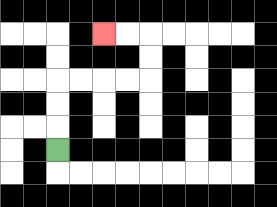{'start': '[2, 6]', 'end': '[4, 1]', 'path_directions': 'U,U,U,R,R,R,R,U,U,L,L', 'path_coordinates': '[[2, 6], [2, 5], [2, 4], [2, 3], [3, 3], [4, 3], [5, 3], [6, 3], [6, 2], [6, 1], [5, 1], [4, 1]]'}